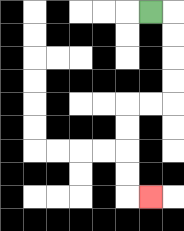{'start': '[6, 0]', 'end': '[6, 8]', 'path_directions': 'R,D,D,D,D,L,L,D,D,D,D,R', 'path_coordinates': '[[6, 0], [7, 0], [7, 1], [7, 2], [7, 3], [7, 4], [6, 4], [5, 4], [5, 5], [5, 6], [5, 7], [5, 8], [6, 8]]'}